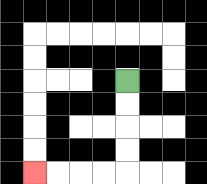{'start': '[5, 3]', 'end': '[1, 7]', 'path_directions': 'D,D,D,D,L,L,L,L', 'path_coordinates': '[[5, 3], [5, 4], [5, 5], [5, 6], [5, 7], [4, 7], [3, 7], [2, 7], [1, 7]]'}